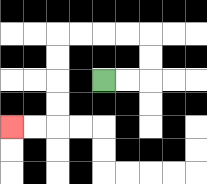{'start': '[4, 3]', 'end': '[0, 5]', 'path_directions': 'R,R,U,U,L,L,L,L,D,D,D,D,L,L', 'path_coordinates': '[[4, 3], [5, 3], [6, 3], [6, 2], [6, 1], [5, 1], [4, 1], [3, 1], [2, 1], [2, 2], [2, 3], [2, 4], [2, 5], [1, 5], [0, 5]]'}